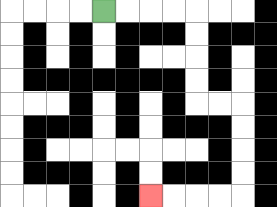{'start': '[4, 0]', 'end': '[6, 8]', 'path_directions': 'R,R,R,R,D,D,D,D,R,R,D,D,D,D,L,L,L,L', 'path_coordinates': '[[4, 0], [5, 0], [6, 0], [7, 0], [8, 0], [8, 1], [8, 2], [8, 3], [8, 4], [9, 4], [10, 4], [10, 5], [10, 6], [10, 7], [10, 8], [9, 8], [8, 8], [7, 8], [6, 8]]'}